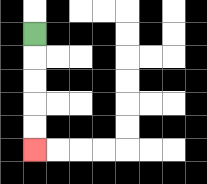{'start': '[1, 1]', 'end': '[1, 6]', 'path_directions': 'D,D,D,D,D', 'path_coordinates': '[[1, 1], [1, 2], [1, 3], [1, 4], [1, 5], [1, 6]]'}